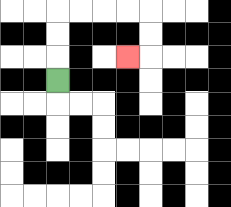{'start': '[2, 3]', 'end': '[5, 2]', 'path_directions': 'U,U,U,R,R,R,R,D,D,L', 'path_coordinates': '[[2, 3], [2, 2], [2, 1], [2, 0], [3, 0], [4, 0], [5, 0], [6, 0], [6, 1], [6, 2], [5, 2]]'}